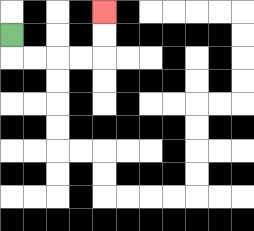{'start': '[0, 1]', 'end': '[4, 0]', 'path_directions': 'D,R,R,R,R,U,U', 'path_coordinates': '[[0, 1], [0, 2], [1, 2], [2, 2], [3, 2], [4, 2], [4, 1], [4, 0]]'}